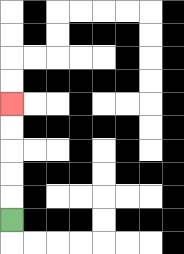{'start': '[0, 9]', 'end': '[0, 4]', 'path_directions': 'U,U,U,U,U', 'path_coordinates': '[[0, 9], [0, 8], [0, 7], [0, 6], [0, 5], [0, 4]]'}